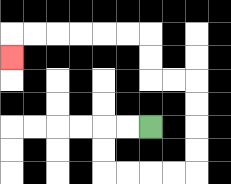{'start': '[6, 5]', 'end': '[0, 2]', 'path_directions': 'L,L,D,D,R,R,R,R,U,U,U,U,L,L,U,U,L,L,L,L,L,L,D', 'path_coordinates': '[[6, 5], [5, 5], [4, 5], [4, 6], [4, 7], [5, 7], [6, 7], [7, 7], [8, 7], [8, 6], [8, 5], [8, 4], [8, 3], [7, 3], [6, 3], [6, 2], [6, 1], [5, 1], [4, 1], [3, 1], [2, 1], [1, 1], [0, 1], [0, 2]]'}